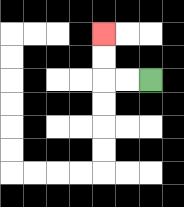{'start': '[6, 3]', 'end': '[4, 1]', 'path_directions': 'L,L,U,U', 'path_coordinates': '[[6, 3], [5, 3], [4, 3], [4, 2], [4, 1]]'}